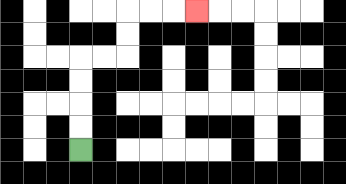{'start': '[3, 6]', 'end': '[8, 0]', 'path_directions': 'U,U,U,U,R,R,U,U,R,R,R', 'path_coordinates': '[[3, 6], [3, 5], [3, 4], [3, 3], [3, 2], [4, 2], [5, 2], [5, 1], [5, 0], [6, 0], [7, 0], [8, 0]]'}